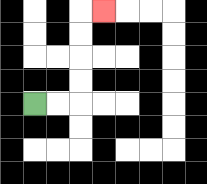{'start': '[1, 4]', 'end': '[4, 0]', 'path_directions': 'R,R,U,U,U,U,R', 'path_coordinates': '[[1, 4], [2, 4], [3, 4], [3, 3], [3, 2], [3, 1], [3, 0], [4, 0]]'}